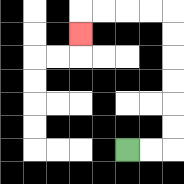{'start': '[5, 6]', 'end': '[3, 1]', 'path_directions': 'R,R,U,U,U,U,U,U,L,L,L,L,D', 'path_coordinates': '[[5, 6], [6, 6], [7, 6], [7, 5], [7, 4], [7, 3], [7, 2], [7, 1], [7, 0], [6, 0], [5, 0], [4, 0], [3, 0], [3, 1]]'}